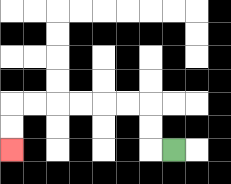{'start': '[7, 6]', 'end': '[0, 6]', 'path_directions': 'L,U,U,L,L,L,L,L,L,D,D', 'path_coordinates': '[[7, 6], [6, 6], [6, 5], [6, 4], [5, 4], [4, 4], [3, 4], [2, 4], [1, 4], [0, 4], [0, 5], [0, 6]]'}